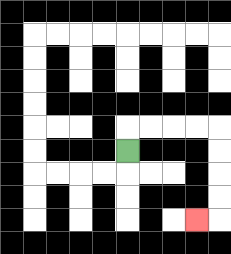{'start': '[5, 6]', 'end': '[8, 9]', 'path_directions': 'U,R,R,R,R,D,D,D,D,L', 'path_coordinates': '[[5, 6], [5, 5], [6, 5], [7, 5], [8, 5], [9, 5], [9, 6], [9, 7], [9, 8], [9, 9], [8, 9]]'}